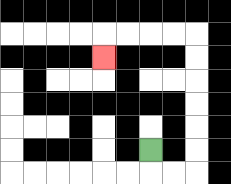{'start': '[6, 6]', 'end': '[4, 2]', 'path_directions': 'D,R,R,U,U,U,U,U,U,L,L,L,L,D', 'path_coordinates': '[[6, 6], [6, 7], [7, 7], [8, 7], [8, 6], [8, 5], [8, 4], [8, 3], [8, 2], [8, 1], [7, 1], [6, 1], [5, 1], [4, 1], [4, 2]]'}